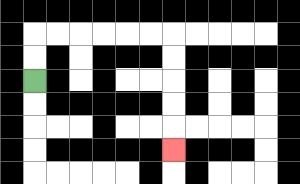{'start': '[1, 3]', 'end': '[7, 6]', 'path_directions': 'U,U,R,R,R,R,R,R,D,D,D,D,D', 'path_coordinates': '[[1, 3], [1, 2], [1, 1], [2, 1], [3, 1], [4, 1], [5, 1], [6, 1], [7, 1], [7, 2], [7, 3], [7, 4], [7, 5], [7, 6]]'}